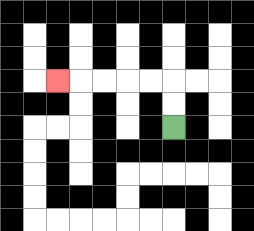{'start': '[7, 5]', 'end': '[2, 3]', 'path_directions': 'U,U,L,L,L,L,L', 'path_coordinates': '[[7, 5], [7, 4], [7, 3], [6, 3], [5, 3], [4, 3], [3, 3], [2, 3]]'}